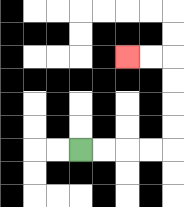{'start': '[3, 6]', 'end': '[5, 2]', 'path_directions': 'R,R,R,R,U,U,U,U,L,L', 'path_coordinates': '[[3, 6], [4, 6], [5, 6], [6, 6], [7, 6], [7, 5], [7, 4], [7, 3], [7, 2], [6, 2], [5, 2]]'}